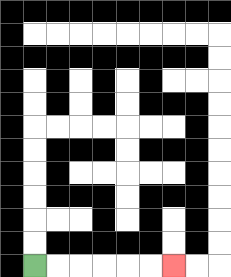{'start': '[1, 11]', 'end': '[7, 11]', 'path_directions': 'R,R,R,R,R,R', 'path_coordinates': '[[1, 11], [2, 11], [3, 11], [4, 11], [5, 11], [6, 11], [7, 11]]'}